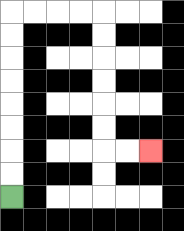{'start': '[0, 8]', 'end': '[6, 6]', 'path_directions': 'U,U,U,U,U,U,U,U,R,R,R,R,D,D,D,D,D,D,R,R', 'path_coordinates': '[[0, 8], [0, 7], [0, 6], [0, 5], [0, 4], [0, 3], [0, 2], [0, 1], [0, 0], [1, 0], [2, 0], [3, 0], [4, 0], [4, 1], [4, 2], [4, 3], [4, 4], [4, 5], [4, 6], [5, 6], [6, 6]]'}